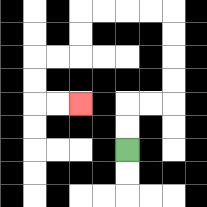{'start': '[5, 6]', 'end': '[3, 4]', 'path_directions': 'U,U,R,R,U,U,U,U,L,L,L,L,D,D,L,L,D,D,R,R', 'path_coordinates': '[[5, 6], [5, 5], [5, 4], [6, 4], [7, 4], [7, 3], [7, 2], [7, 1], [7, 0], [6, 0], [5, 0], [4, 0], [3, 0], [3, 1], [3, 2], [2, 2], [1, 2], [1, 3], [1, 4], [2, 4], [3, 4]]'}